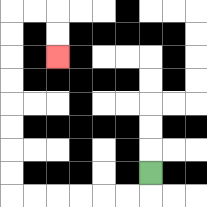{'start': '[6, 7]', 'end': '[2, 2]', 'path_directions': 'D,L,L,L,L,L,L,U,U,U,U,U,U,U,U,R,R,D,D', 'path_coordinates': '[[6, 7], [6, 8], [5, 8], [4, 8], [3, 8], [2, 8], [1, 8], [0, 8], [0, 7], [0, 6], [0, 5], [0, 4], [0, 3], [0, 2], [0, 1], [0, 0], [1, 0], [2, 0], [2, 1], [2, 2]]'}